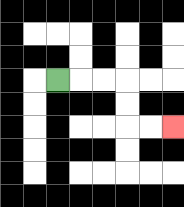{'start': '[2, 3]', 'end': '[7, 5]', 'path_directions': 'R,R,R,D,D,R,R', 'path_coordinates': '[[2, 3], [3, 3], [4, 3], [5, 3], [5, 4], [5, 5], [6, 5], [7, 5]]'}